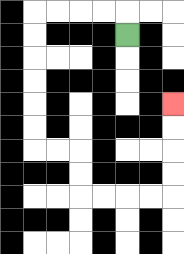{'start': '[5, 1]', 'end': '[7, 4]', 'path_directions': 'U,L,L,L,L,D,D,D,D,D,D,R,R,D,D,R,R,R,R,U,U,U,U', 'path_coordinates': '[[5, 1], [5, 0], [4, 0], [3, 0], [2, 0], [1, 0], [1, 1], [1, 2], [1, 3], [1, 4], [1, 5], [1, 6], [2, 6], [3, 6], [3, 7], [3, 8], [4, 8], [5, 8], [6, 8], [7, 8], [7, 7], [7, 6], [7, 5], [7, 4]]'}